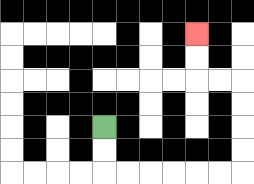{'start': '[4, 5]', 'end': '[8, 1]', 'path_directions': 'D,D,R,R,R,R,R,R,U,U,U,U,L,L,U,U', 'path_coordinates': '[[4, 5], [4, 6], [4, 7], [5, 7], [6, 7], [7, 7], [8, 7], [9, 7], [10, 7], [10, 6], [10, 5], [10, 4], [10, 3], [9, 3], [8, 3], [8, 2], [8, 1]]'}